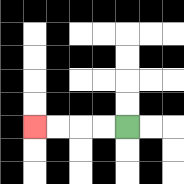{'start': '[5, 5]', 'end': '[1, 5]', 'path_directions': 'L,L,L,L', 'path_coordinates': '[[5, 5], [4, 5], [3, 5], [2, 5], [1, 5]]'}